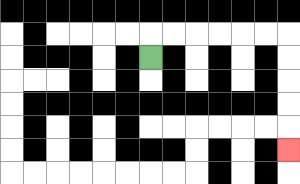{'start': '[6, 2]', 'end': '[12, 6]', 'path_directions': 'U,R,R,R,R,R,R,D,D,D,D,D', 'path_coordinates': '[[6, 2], [6, 1], [7, 1], [8, 1], [9, 1], [10, 1], [11, 1], [12, 1], [12, 2], [12, 3], [12, 4], [12, 5], [12, 6]]'}